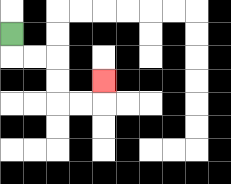{'start': '[0, 1]', 'end': '[4, 3]', 'path_directions': 'D,R,R,D,D,R,R,U', 'path_coordinates': '[[0, 1], [0, 2], [1, 2], [2, 2], [2, 3], [2, 4], [3, 4], [4, 4], [4, 3]]'}